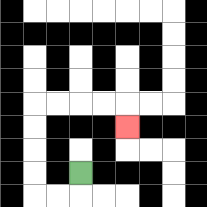{'start': '[3, 7]', 'end': '[5, 5]', 'path_directions': 'D,L,L,U,U,U,U,R,R,R,R,D', 'path_coordinates': '[[3, 7], [3, 8], [2, 8], [1, 8], [1, 7], [1, 6], [1, 5], [1, 4], [2, 4], [3, 4], [4, 4], [5, 4], [5, 5]]'}